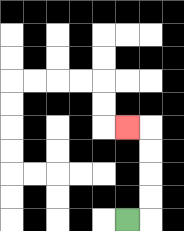{'start': '[5, 9]', 'end': '[5, 5]', 'path_directions': 'R,U,U,U,U,L', 'path_coordinates': '[[5, 9], [6, 9], [6, 8], [6, 7], [6, 6], [6, 5], [5, 5]]'}